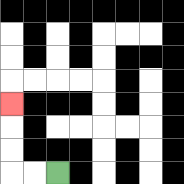{'start': '[2, 7]', 'end': '[0, 4]', 'path_directions': 'L,L,U,U,U', 'path_coordinates': '[[2, 7], [1, 7], [0, 7], [0, 6], [0, 5], [0, 4]]'}